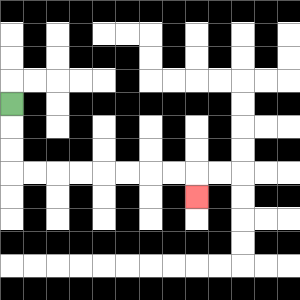{'start': '[0, 4]', 'end': '[8, 8]', 'path_directions': 'D,D,D,R,R,R,R,R,R,R,R,D', 'path_coordinates': '[[0, 4], [0, 5], [0, 6], [0, 7], [1, 7], [2, 7], [3, 7], [4, 7], [5, 7], [6, 7], [7, 7], [8, 7], [8, 8]]'}